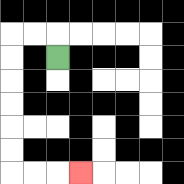{'start': '[2, 2]', 'end': '[3, 7]', 'path_directions': 'U,L,L,D,D,D,D,D,D,R,R,R', 'path_coordinates': '[[2, 2], [2, 1], [1, 1], [0, 1], [0, 2], [0, 3], [0, 4], [0, 5], [0, 6], [0, 7], [1, 7], [2, 7], [3, 7]]'}